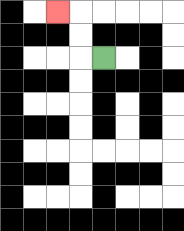{'start': '[4, 2]', 'end': '[2, 0]', 'path_directions': 'L,U,U,L', 'path_coordinates': '[[4, 2], [3, 2], [3, 1], [3, 0], [2, 0]]'}